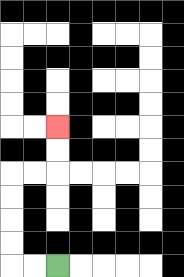{'start': '[2, 11]', 'end': '[2, 5]', 'path_directions': 'L,L,U,U,U,U,R,R,U,U', 'path_coordinates': '[[2, 11], [1, 11], [0, 11], [0, 10], [0, 9], [0, 8], [0, 7], [1, 7], [2, 7], [2, 6], [2, 5]]'}